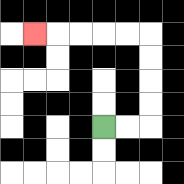{'start': '[4, 5]', 'end': '[1, 1]', 'path_directions': 'R,R,U,U,U,U,L,L,L,L,L', 'path_coordinates': '[[4, 5], [5, 5], [6, 5], [6, 4], [6, 3], [6, 2], [6, 1], [5, 1], [4, 1], [3, 1], [2, 1], [1, 1]]'}